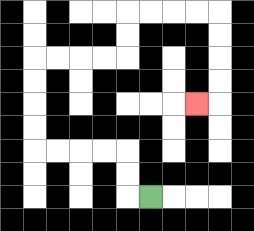{'start': '[6, 8]', 'end': '[8, 4]', 'path_directions': 'L,U,U,L,L,L,L,U,U,U,U,R,R,R,R,U,U,R,R,R,R,D,D,D,D,L', 'path_coordinates': '[[6, 8], [5, 8], [5, 7], [5, 6], [4, 6], [3, 6], [2, 6], [1, 6], [1, 5], [1, 4], [1, 3], [1, 2], [2, 2], [3, 2], [4, 2], [5, 2], [5, 1], [5, 0], [6, 0], [7, 0], [8, 0], [9, 0], [9, 1], [9, 2], [9, 3], [9, 4], [8, 4]]'}